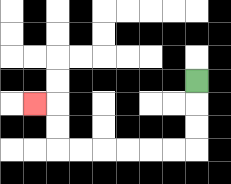{'start': '[8, 3]', 'end': '[1, 4]', 'path_directions': 'D,D,D,L,L,L,L,L,L,U,U,L', 'path_coordinates': '[[8, 3], [8, 4], [8, 5], [8, 6], [7, 6], [6, 6], [5, 6], [4, 6], [3, 6], [2, 6], [2, 5], [2, 4], [1, 4]]'}